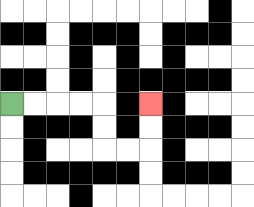{'start': '[0, 4]', 'end': '[6, 4]', 'path_directions': 'R,R,R,R,D,D,R,R,U,U', 'path_coordinates': '[[0, 4], [1, 4], [2, 4], [3, 4], [4, 4], [4, 5], [4, 6], [5, 6], [6, 6], [6, 5], [6, 4]]'}